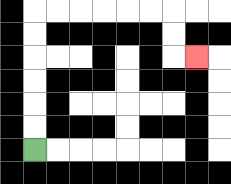{'start': '[1, 6]', 'end': '[8, 2]', 'path_directions': 'U,U,U,U,U,U,R,R,R,R,R,R,D,D,R', 'path_coordinates': '[[1, 6], [1, 5], [1, 4], [1, 3], [1, 2], [1, 1], [1, 0], [2, 0], [3, 0], [4, 0], [5, 0], [6, 0], [7, 0], [7, 1], [7, 2], [8, 2]]'}